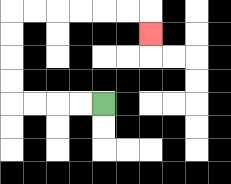{'start': '[4, 4]', 'end': '[6, 1]', 'path_directions': 'L,L,L,L,U,U,U,U,R,R,R,R,R,R,D', 'path_coordinates': '[[4, 4], [3, 4], [2, 4], [1, 4], [0, 4], [0, 3], [0, 2], [0, 1], [0, 0], [1, 0], [2, 0], [3, 0], [4, 0], [5, 0], [6, 0], [6, 1]]'}